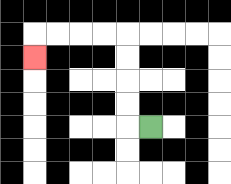{'start': '[6, 5]', 'end': '[1, 2]', 'path_directions': 'L,U,U,U,U,L,L,L,L,D', 'path_coordinates': '[[6, 5], [5, 5], [5, 4], [5, 3], [5, 2], [5, 1], [4, 1], [3, 1], [2, 1], [1, 1], [1, 2]]'}